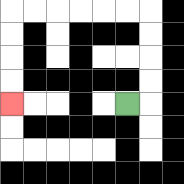{'start': '[5, 4]', 'end': '[0, 4]', 'path_directions': 'R,U,U,U,U,L,L,L,L,L,L,D,D,D,D', 'path_coordinates': '[[5, 4], [6, 4], [6, 3], [6, 2], [6, 1], [6, 0], [5, 0], [4, 0], [3, 0], [2, 0], [1, 0], [0, 0], [0, 1], [0, 2], [0, 3], [0, 4]]'}